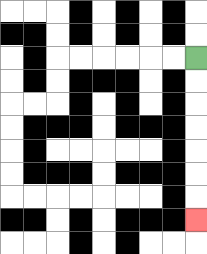{'start': '[8, 2]', 'end': '[8, 9]', 'path_directions': 'D,D,D,D,D,D,D', 'path_coordinates': '[[8, 2], [8, 3], [8, 4], [8, 5], [8, 6], [8, 7], [8, 8], [8, 9]]'}